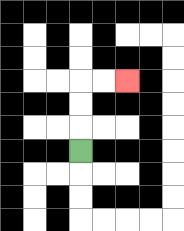{'start': '[3, 6]', 'end': '[5, 3]', 'path_directions': 'U,U,U,R,R', 'path_coordinates': '[[3, 6], [3, 5], [3, 4], [3, 3], [4, 3], [5, 3]]'}